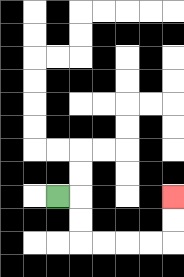{'start': '[2, 8]', 'end': '[7, 8]', 'path_directions': 'R,D,D,R,R,R,R,U,U', 'path_coordinates': '[[2, 8], [3, 8], [3, 9], [3, 10], [4, 10], [5, 10], [6, 10], [7, 10], [7, 9], [7, 8]]'}